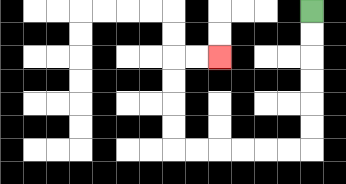{'start': '[13, 0]', 'end': '[9, 2]', 'path_directions': 'D,D,D,D,D,D,L,L,L,L,L,L,U,U,U,U,R,R', 'path_coordinates': '[[13, 0], [13, 1], [13, 2], [13, 3], [13, 4], [13, 5], [13, 6], [12, 6], [11, 6], [10, 6], [9, 6], [8, 6], [7, 6], [7, 5], [7, 4], [7, 3], [7, 2], [8, 2], [9, 2]]'}